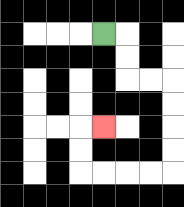{'start': '[4, 1]', 'end': '[4, 5]', 'path_directions': 'R,D,D,R,R,D,D,D,D,L,L,L,L,U,U,R', 'path_coordinates': '[[4, 1], [5, 1], [5, 2], [5, 3], [6, 3], [7, 3], [7, 4], [7, 5], [7, 6], [7, 7], [6, 7], [5, 7], [4, 7], [3, 7], [3, 6], [3, 5], [4, 5]]'}